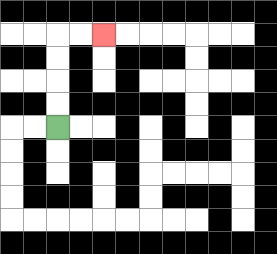{'start': '[2, 5]', 'end': '[4, 1]', 'path_directions': 'U,U,U,U,R,R', 'path_coordinates': '[[2, 5], [2, 4], [2, 3], [2, 2], [2, 1], [3, 1], [4, 1]]'}